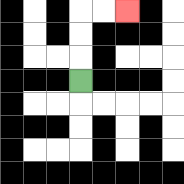{'start': '[3, 3]', 'end': '[5, 0]', 'path_directions': 'U,U,U,R,R', 'path_coordinates': '[[3, 3], [3, 2], [3, 1], [3, 0], [4, 0], [5, 0]]'}